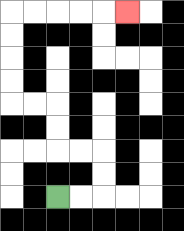{'start': '[2, 8]', 'end': '[5, 0]', 'path_directions': 'R,R,U,U,L,L,U,U,L,L,U,U,U,U,R,R,R,R,R', 'path_coordinates': '[[2, 8], [3, 8], [4, 8], [4, 7], [4, 6], [3, 6], [2, 6], [2, 5], [2, 4], [1, 4], [0, 4], [0, 3], [0, 2], [0, 1], [0, 0], [1, 0], [2, 0], [3, 0], [4, 0], [5, 0]]'}